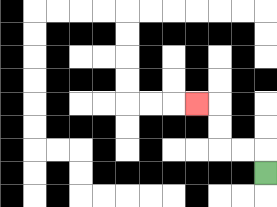{'start': '[11, 7]', 'end': '[8, 4]', 'path_directions': 'U,L,L,U,U,L', 'path_coordinates': '[[11, 7], [11, 6], [10, 6], [9, 6], [9, 5], [9, 4], [8, 4]]'}